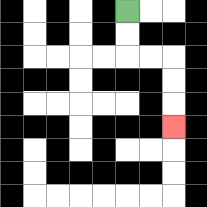{'start': '[5, 0]', 'end': '[7, 5]', 'path_directions': 'D,D,R,R,D,D,D', 'path_coordinates': '[[5, 0], [5, 1], [5, 2], [6, 2], [7, 2], [7, 3], [7, 4], [7, 5]]'}